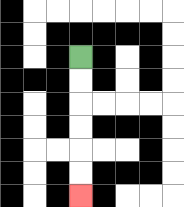{'start': '[3, 2]', 'end': '[3, 8]', 'path_directions': 'D,D,D,D,D,D', 'path_coordinates': '[[3, 2], [3, 3], [3, 4], [3, 5], [3, 6], [3, 7], [3, 8]]'}